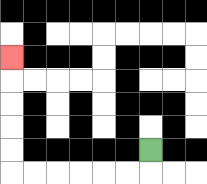{'start': '[6, 6]', 'end': '[0, 2]', 'path_directions': 'D,L,L,L,L,L,L,U,U,U,U,U', 'path_coordinates': '[[6, 6], [6, 7], [5, 7], [4, 7], [3, 7], [2, 7], [1, 7], [0, 7], [0, 6], [0, 5], [0, 4], [0, 3], [0, 2]]'}